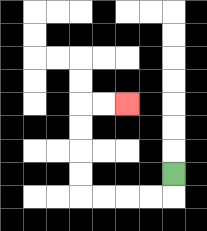{'start': '[7, 7]', 'end': '[5, 4]', 'path_directions': 'D,L,L,L,L,U,U,U,U,R,R', 'path_coordinates': '[[7, 7], [7, 8], [6, 8], [5, 8], [4, 8], [3, 8], [3, 7], [3, 6], [3, 5], [3, 4], [4, 4], [5, 4]]'}